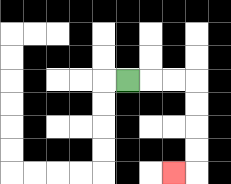{'start': '[5, 3]', 'end': '[7, 7]', 'path_directions': 'R,R,R,D,D,D,D,L', 'path_coordinates': '[[5, 3], [6, 3], [7, 3], [8, 3], [8, 4], [8, 5], [8, 6], [8, 7], [7, 7]]'}